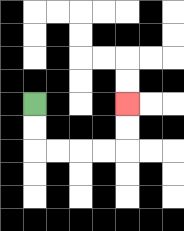{'start': '[1, 4]', 'end': '[5, 4]', 'path_directions': 'D,D,R,R,R,R,U,U', 'path_coordinates': '[[1, 4], [1, 5], [1, 6], [2, 6], [3, 6], [4, 6], [5, 6], [5, 5], [5, 4]]'}